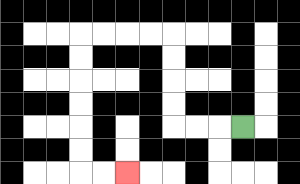{'start': '[10, 5]', 'end': '[5, 7]', 'path_directions': 'L,L,L,U,U,U,U,L,L,L,L,D,D,D,D,D,D,R,R', 'path_coordinates': '[[10, 5], [9, 5], [8, 5], [7, 5], [7, 4], [7, 3], [7, 2], [7, 1], [6, 1], [5, 1], [4, 1], [3, 1], [3, 2], [3, 3], [3, 4], [3, 5], [3, 6], [3, 7], [4, 7], [5, 7]]'}